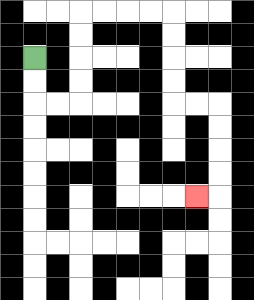{'start': '[1, 2]', 'end': '[8, 8]', 'path_directions': 'D,D,R,R,U,U,U,U,R,R,R,R,D,D,D,D,R,R,D,D,D,D,L', 'path_coordinates': '[[1, 2], [1, 3], [1, 4], [2, 4], [3, 4], [3, 3], [3, 2], [3, 1], [3, 0], [4, 0], [5, 0], [6, 0], [7, 0], [7, 1], [7, 2], [7, 3], [7, 4], [8, 4], [9, 4], [9, 5], [9, 6], [9, 7], [9, 8], [8, 8]]'}